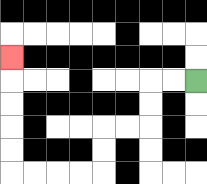{'start': '[8, 3]', 'end': '[0, 2]', 'path_directions': 'L,L,D,D,L,L,D,D,L,L,L,L,U,U,U,U,U', 'path_coordinates': '[[8, 3], [7, 3], [6, 3], [6, 4], [6, 5], [5, 5], [4, 5], [4, 6], [4, 7], [3, 7], [2, 7], [1, 7], [0, 7], [0, 6], [0, 5], [0, 4], [0, 3], [0, 2]]'}